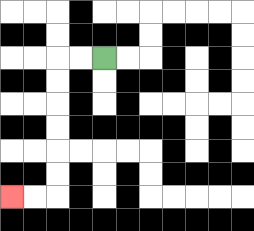{'start': '[4, 2]', 'end': '[0, 8]', 'path_directions': 'L,L,D,D,D,D,D,D,L,L', 'path_coordinates': '[[4, 2], [3, 2], [2, 2], [2, 3], [2, 4], [2, 5], [2, 6], [2, 7], [2, 8], [1, 8], [0, 8]]'}